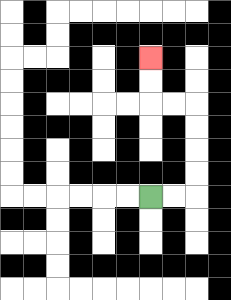{'start': '[6, 8]', 'end': '[6, 2]', 'path_directions': 'R,R,U,U,U,U,L,L,U,U', 'path_coordinates': '[[6, 8], [7, 8], [8, 8], [8, 7], [8, 6], [8, 5], [8, 4], [7, 4], [6, 4], [6, 3], [6, 2]]'}